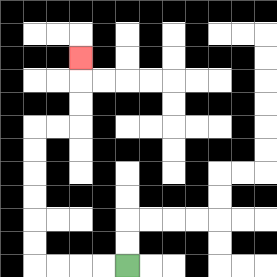{'start': '[5, 11]', 'end': '[3, 2]', 'path_directions': 'L,L,L,L,U,U,U,U,U,U,R,R,U,U,U', 'path_coordinates': '[[5, 11], [4, 11], [3, 11], [2, 11], [1, 11], [1, 10], [1, 9], [1, 8], [1, 7], [1, 6], [1, 5], [2, 5], [3, 5], [3, 4], [3, 3], [3, 2]]'}